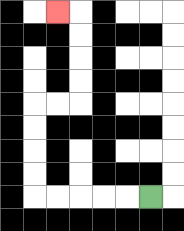{'start': '[6, 8]', 'end': '[2, 0]', 'path_directions': 'L,L,L,L,L,U,U,U,U,R,R,U,U,U,U,L', 'path_coordinates': '[[6, 8], [5, 8], [4, 8], [3, 8], [2, 8], [1, 8], [1, 7], [1, 6], [1, 5], [1, 4], [2, 4], [3, 4], [3, 3], [3, 2], [3, 1], [3, 0], [2, 0]]'}